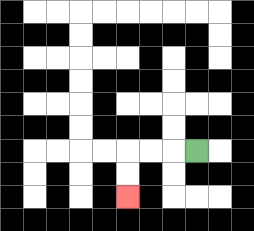{'start': '[8, 6]', 'end': '[5, 8]', 'path_directions': 'L,L,L,D,D', 'path_coordinates': '[[8, 6], [7, 6], [6, 6], [5, 6], [5, 7], [5, 8]]'}